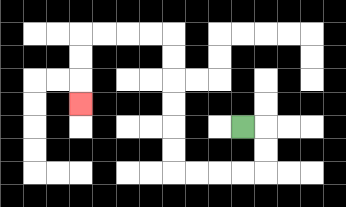{'start': '[10, 5]', 'end': '[3, 4]', 'path_directions': 'R,D,D,L,L,L,L,U,U,U,U,U,U,L,L,L,L,D,D,D', 'path_coordinates': '[[10, 5], [11, 5], [11, 6], [11, 7], [10, 7], [9, 7], [8, 7], [7, 7], [7, 6], [7, 5], [7, 4], [7, 3], [7, 2], [7, 1], [6, 1], [5, 1], [4, 1], [3, 1], [3, 2], [3, 3], [3, 4]]'}